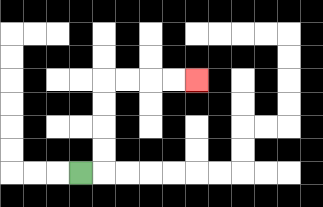{'start': '[3, 7]', 'end': '[8, 3]', 'path_directions': 'R,U,U,U,U,R,R,R,R', 'path_coordinates': '[[3, 7], [4, 7], [4, 6], [4, 5], [4, 4], [4, 3], [5, 3], [6, 3], [7, 3], [8, 3]]'}